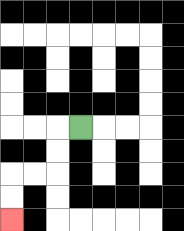{'start': '[3, 5]', 'end': '[0, 9]', 'path_directions': 'L,D,D,L,L,D,D', 'path_coordinates': '[[3, 5], [2, 5], [2, 6], [2, 7], [1, 7], [0, 7], [0, 8], [0, 9]]'}